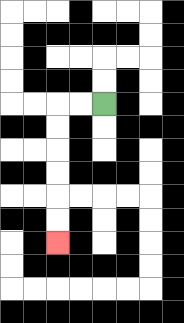{'start': '[4, 4]', 'end': '[2, 10]', 'path_directions': 'L,L,D,D,D,D,D,D', 'path_coordinates': '[[4, 4], [3, 4], [2, 4], [2, 5], [2, 6], [2, 7], [2, 8], [2, 9], [2, 10]]'}